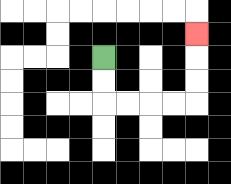{'start': '[4, 2]', 'end': '[8, 1]', 'path_directions': 'D,D,R,R,R,R,U,U,U', 'path_coordinates': '[[4, 2], [4, 3], [4, 4], [5, 4], [6, 4], [7, 4], [8, 4], [8, 3], [8, 2], [8, 1]]'}